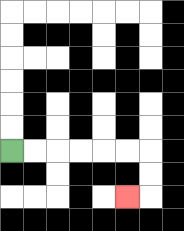{'start': '[0, 6]', 'end': '[5, 8]', 'path_directions': 'R,R,R,R,R,R,D,D,L', 'path_coordinates': '[[0, 6], [1, 6], [2, 6], [3, 6], [4, 6], [5, 6], [6, 6], [6, 7], [6, 8], [5, 8]]'}